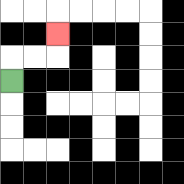{'start': '[0, 3]', 'end': '[2, 1]', 'path_directions': 'U,R,R,U', 'path_coordinates': '[[0, 3], [0, 2], [1, 2], [2, 2], [2, 1]]'}